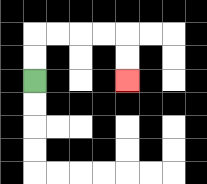{'start': '[1, 3]', 'end': '[5, 3]', 'path_directions': 'U,U,R,R,R,R,D,D', 'path_coordinates': '[[1, 3], [1, 2], [1, 1], [2, 1], [3, 1], [4, 1], [5, 1], [5, 2], [5, 3]]'}